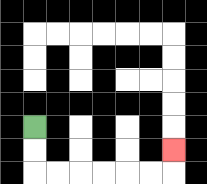{'start': '[1, 5]', 'end': '[7, 6]', 'path_directions': 'D,D,R,R,R,R,R,R,U', 'path_coordinates': '[[1, 5], [1, 6], [1, 7], [2, 7], [3, 7], [4, 7], [5, 7], [6, 7], [7, 7], [7, 6]]'}